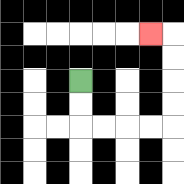{'start': '[3, 3]', 'end': '[6, 1]', 'path_directions': 'D,D,R,R,R,R,U,U,U,U,L', 'path_coordinates': '[[3, 3], [3, 4], [3, 5], [4, 5], [5, 5], [6, 5], [7, 5], [7, 4], [7, 3], [7, 2], [7, 1], [6, 1]]'}